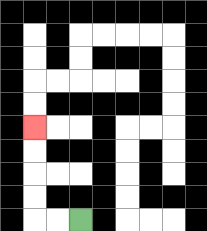{'start': '[3, 9]', 'end': '[1, 5]', 'path_directions': 'L,L,U,U,U,U', 'path_coordinates': '[[3, 9], [2, 9], [1, 9], [1, 8], [1, 7], [1, 6], [1, 5]]'}